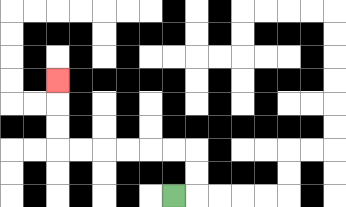{'start': '[7, 8]', 'end': '[2, 3]', 'path_directions': 'R,U,U,L,L,L,L,L,L,U,U,U', 'path_coordinates': '[[7, 8], [8, 8], [8, 7], [8, 6], [7, 6], [6, 6], [5, 6], [4, 6], [3, 6], [2, 6], [2, 5], [2, 4], [2, 3]]'}